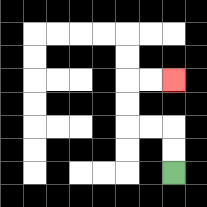{'start': '[7, 7]', 'end': '[7, 3]', 'path_directions': 'U,U,L,L,U,U,R,R', 'path_coordinates': '[[7, 7], [7, 6], [7, 5], [6, 5], [5, 5], [5, 4], [5, 3], [6, 3], [7, 3]]'}